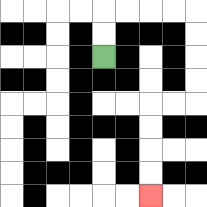{'start': '[4, 2]', 'end': '[6, 8]', 'path_directions': 'U,U,R,R,R,R,D,D,D,D,L,L,D,D,D,D', 'path_coordinates': '[[4, 2], [4, 1], [4, 0], [5, 0], [6, 0], [7, 0], [8, 0], [8, 1], [8, 2], [8, 3], [8, 4], [7, 4], [6, 4], [6, 5], [6, 6], [6, 7], [6, 8]]'}